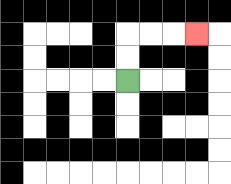{'start': '[5, 3]', 'end': '[8, 1]', 'path_directions': 'U,U,R,R,R', 'path_coordinates': '[[5, 3], [5, 2], [5, 1], [6, 1], [7, 1], [8, 1]]'}